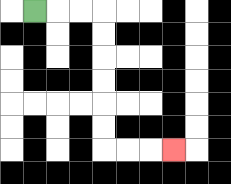{'start': '[1, 0]', 'end': '[7, 6]', 'path_directions': 'R,R,R,D,D,D,D,D,D,R,R,R', 'path_coordinates': '[[1, 0], [2, 0], [3, 0], [4, 0], [4, 1], [4, 2], [4, 3], [4, 4], [4, 5], [4, 6], [5, 6], [6, 6], [7, 6]]'}